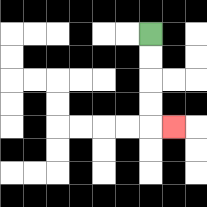{'start': '[6, 1]', 'end': '[7, 5]', 'path_directions': 'D,D,D,D,R', 'path_coordinates': '[[6, 1], [6, 2], [6, 3], [6, 4], [6, 5], [7, 5]]'}